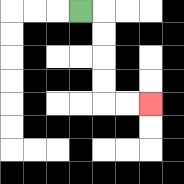{'start': '[3, 0]', 'end': '[6, 4]', 'path_directions': 'R,D,D,D,D,R,R', 'path_coordinates': '[[3, 0], [4, 0], [4, 1], [4, 2], [4, 3], [4, 4], [5, 4], [6, 4]]'}